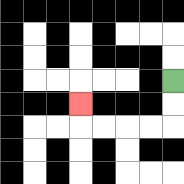{'start': '[7, 3]', 'end': '[3, 4]', 'path_directions': 'D,D,L,L,L,L,U', 'path_coordinates': '[[7, 3], [7, 4], [7, 5], [6, 5], [5, 5], [4, 5], [3, 5], [3, 4]]'}